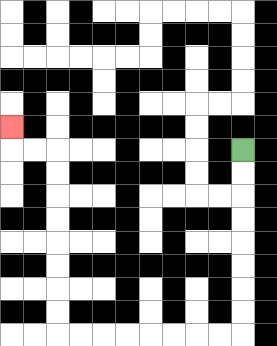{'start': '[10, 6]', 'end': '[0, 5]', 'path_directions': 'D,D,D,D,D,D,D,D,L,L,L,L,L,L,L,L,U,U,U,U,U,U,U,U,L,L,U', 'path_coordinates': '[[10, 6], [10, 7], [10, 8], [10, 9], [10, 10], [10, 11], [10, 12], [10, 13], [10, 14], [9, 14], [8, 14], [7, 14], [6, 14], [5, 14], [4, 14], [3, 14], [2, 14], [2, 13], [2, 12], [2, 11], [2, 10], [2, 9], [2, 8], [2, 7], [2, 6], [1, 6], [0, 6], [0, 5]]'}